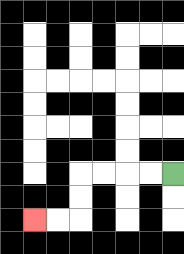{'start': '[7, 7]', 'end': '[1, 9]', 'path_directions': 'L,L,L,L,D,D,L,L', 'path_coordinates': '[[7, 7], [6, 7], [5, 7], [4, 7], [3, 7], [3, 8], [3, 9], [2, 9], [1, 9]]'}